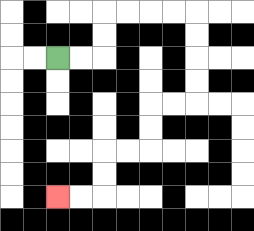{'start': '[2, 2]', 'end': '[2, 8]', 'path_directions': 'R,R,U,U,R,R,R,R,D,D,D,D,L,L,D,D,L,L,D,D,L,L', 'path_coordinates': '[[2, 2], [3, 2], [4, 2], [4, 1], [4, 0], [5, 0], [6, 0], [7, 0], [8, 0], [8, 1], [8, 2], [8, 3], [8, 4], [7, 4], [6, 4], [6, 5], [6, 6], [5, 6], [4, 6], [4, 7], [4, 8], [3, 8], [2, 8]]'}